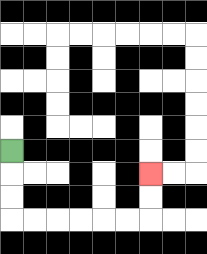{'start': '[0, 6]', 'end': '[6, 7]', 'path_directions': 'D,D,D,R,R,R,R,R,R,U,U', 'path_coordinates': '[[0, 6], [0, 7], [0, 8], [0, 9], [1, 9], [2, 9], [3, 9], [4, 9], [5, 9], [6, 9], [6, 8], [6, 7]]'}